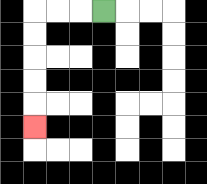{'start': '[4, 0]', 'end': '[1, 5]', 'path_directions': 'L,L,L,D,D,D,D,D', 'path_coordinates': '[[4, 0], [3, 0], [2, 0], [1, 0], [1, 1], [1, 2], [1, 3], [1, 4], [1, 5]]'}